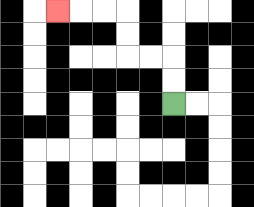{'start': '[7, 4]', 'end': '[2, 0]', 'path_directions': 'U,U,L,L,U,U,L,L,L', 'path_coordinates': '[[7, 4], [7, 3], [7, 2], [6, 2], [5, 2], [5, 1], [5, 0], [4, 0], [3, 0], [2, 0]]'}